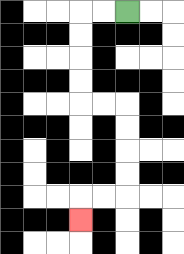{'start': '[5, 0]', 'end': '[3, 9]', 'path_directions': 'L,L,D,D,D,D,R,R,D,D,D,D,L,L,D', 'path_coordinates': '[[5, 0], [4, 0], [3, 0], [3, 1], [3, 2], [3, 3], [3, 4], [4, 4], [5, 4], [5, 5], [5, 6], [5, 7], [5, 8], [4, 8], [3, 8], [3, 9]]'}